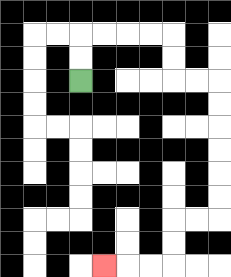{'start': '[3, 3]', 'end': '[4, 11]', 'path_directions': 'U,U,R,R,R,R,D,D,R,R,D,D,D,D,D,D,L,L,D,D,L,L,L', 'path_coordinates': '[[3, 3], [3, 2], [3, 1], [4, 1], [5, 1], [6, 1], [7, 1], [7, 2], [7, 3], [8, 3], [9, 3], [9, 4], [9, 5], [9, 6], [9, 7], [9, 8], [9, 9], [8, 9], [7, 9], [7, 10], [7, 11], [6, 11], [5, 11], [4, 11]]'}